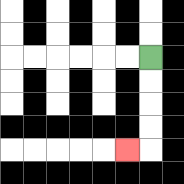{'start': '[6, 2]', 'end': '[5, 6]', 'path_directions': 'D,D,D,D,L', 'path_coordinates': '[[6, 2], [6, 3], [6, 4], [6, 5], [6, 6], [5, 6]]'}